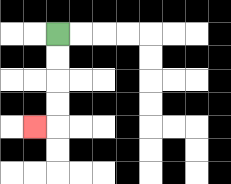{'start': '[2, 1]', 'end': '[1, 5]', 'path_directions': 'D,D,D,D,L', 'path_coordinates': '[[2, 1], [2, 2], [2, 3], [2, 4], [2, 5], [1, 5]]'}